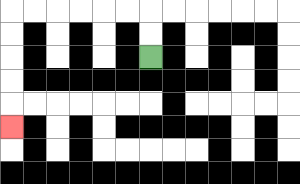{'start': '[6, 2]', 'end': '[0, 5]', 'path_directions': 'U,U,L,L,L,L,L,L,D,D,D,D,D', 'path_coordinates': '[[6, 2], [6, 1], [6, 0], [5, 0], [4, 0], [3, 0], [2, 0], [1, 0], [0, 0], [0, 1], [0, 2], [0, 3], [0, 4], [0, 5]]'}